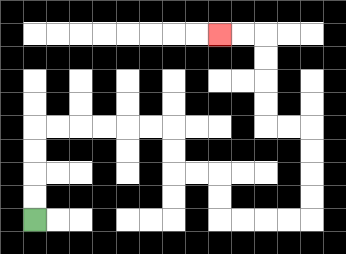{'start': '[1, 9]', 'end': '[9, 1]', 'path_directions': 'U,U,U,U,R,R,R,R,R,R,D,D,R,R,D,D,R,R,R,R,U,U,U,U,L,L,U,U,U,U,L,L', 'path_coordinates': '[[1, 9], [1, 8], [1, 7], [1, 6], [1, 5], [2, 5], [3, 5], [4, 5], [5, 5], [6, 5], [7, 5], [7, 6], [7, 7], [8, 7], [9, 7], [9, 8], [9, 9], [10, 9], [11, 9], [12, 9], [13, 9], [13, 8], [13, 7], [13, 6], [13, 5], [12, 5], [11, 5], [11, 4], [11, 3], [11, 2], [11, 1], [10, 1], [9, 1]]'}